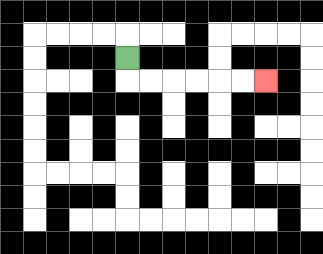{'start': '[5, 2]', 'end': '[11, 3]', 'path_directions': 'D,R,R,R,R,R,R', 'path_coordinates': '[[5, 2], [5, 3], [6, 3], [7, 3], [8, 3], [9, 3], [10, 3], [11, 3]]'}